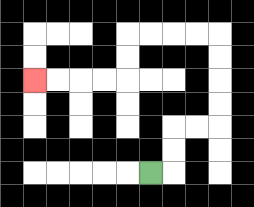{'start': '[6, 7]', 'end': '[1, 3]', 'path_directions': 'R,U,U,R,R,U,U,U,U,L,L,L,L,D,D,L,L,L,L', 'path_coordinates': '[[6, 7], [7, 7], [7, 6], [7, 5], [8, 5], [9, 5], [9, 4], [9, 3], [9, 2], [9, 1], [8, 1], [7, 1], [6, 1], [5, 1], [5, 2], [5, 3], [4, 3], [3, 3], [2, 3], [1, 3]]'}